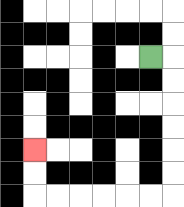{'start': '[6, 2]', 'end': '[1, 6]', 'path_directions': 'R,D,D,D,D,D,D,L,L,L,L,L,L,U,U', 'path_coordinates': '[[6, 2], [7, 2], [7, 3], [7, 4], [7, 5], [7, 6], [7, 7], [7, 8], [6, 8], [5, 8], [4, 8], [3, 8], [2, 8], [1, 8], [1, 7], [1, 6]]'}